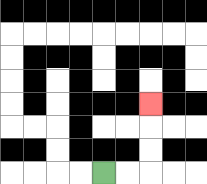{'start': '[4, 7]', 'end': '[6, 4]', 'path_directions': 'R,R,U,U,U', 'path_coordinates': '[[4, 7], [5, 7], [6, 7], [6, 6], [6, 5], [6, 4]]'}